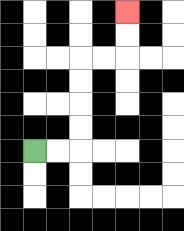{'start': '[1, 6]', 'end': '[5, 0]', 'path_directions': 'R,R,U,U,U,U,R,R,U,U', 'path_coordinates': '[[1, 6], [2, 6], [3, 6], [3, 5], [3, 4], [3, 3], [3, 2], [4, 2], [5, 2], [5, 1], [5, 0]]'}